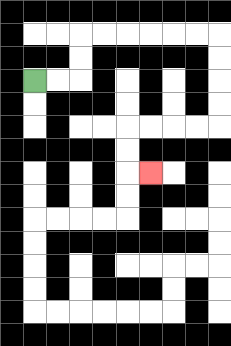{'start': '[1, 3]', 'end': '[6, 7]', 'path_directions': 'R,R,U,U,R,R,R,R,R,R,D,D,D,D,L,L,L,L,D,D,R', 'path_coordinates': '[[1, 3], [2, 3], [3, 3], [3, 2], [3, 1], [4, 1], [5, 1], [6, 1], [7, 1], [8, 1], [9, 1], [9, 2], [9, 3], [9, 4], [9, 5], [8, 5], [7, 5], [6, 5], [5, 5], [5, 6], [5, 7], [6, 7]]'}